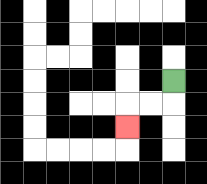{'start': '[7, 3]', 'end': '[5, 5]', 'path_directions': 'D,L,L,D', 'path_coordinates': '[[7, 3], [7, 4], [6, 4], [5, 4], [5, 5]]'}